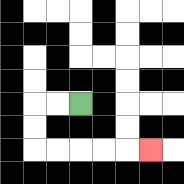{'start': '[3, 4]', 'end': '[6, 6]', 'path_directions': 'L,L,D,D,R,R,R,R,R', 'path_coordinates': '[[3, 4], [2, 4], [1, 4], [1, 5], [1, 6], [2, 6], [3, 6], [4, 6], [5, 6], [6, 6]]'}